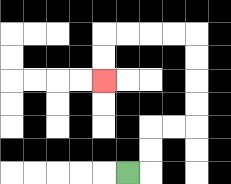{'start': '[5, 7]', 'end': '[4, 3]', 'path_directions': 'R,U,U,R,R,U,U,U,U,L,L,L,L,D,D', 'path_coordinates': '[[5, 7], [6, 7], [6, 6], [6, 5], [7, 5], [8, 5], [8, 4], [8, 3], [8, 2], [8, 1], [7, 1], [6, 1], [5, 1], [4, 1], [4, 2], [4, 3]]'}